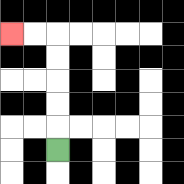{'start': '[2, 6]', 'end': '[0, 1]', 'path_directions': 'U,U,U,U,U,L,L', 'path_coordinates': '[[2, 6], [2, 5], [2, 4], [2, 3], [2, 2], [2, 1], [1, 1], [0, 1]]'}